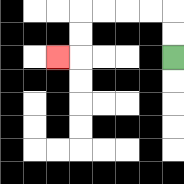{'start': '[7, 2]', 'end': '[2, 2]', 'path_directions': 'U,U,L,L,L,L,D,D,L', 'path_coordinates': '[[7, 2], [7, 1], [7, 0], [6, 0], [5, 0], [4, 0], [3, 0], [3, 1], [3, 2], [2, 2]]'}